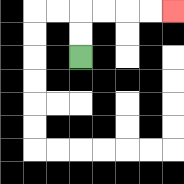{'start': '[3, 2]', 'end': '[7, 0]', 'path_directions': 'U,U,R,R,R,R', 'path_coordinates': '[[3, 2], [3, 1], [3, 0], [4, 0], [5, 0], [6, 0], [7, 0]]'}